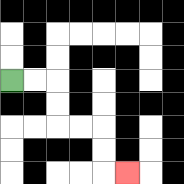{'start': '[0, 3]', 'end': '[5, 7]', 'path_directions': 'R,R,D,D,R,R,D,D,R', 'path_coordinates': '[[0, 3], [1, 3], [2, 3], [2, 4], [2, 5], [3, 5], [4, 5], [4, 6], [4, 7], [5, 7]]'}